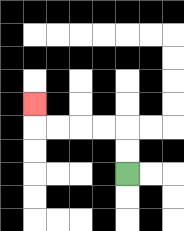{'start': '[5, 7]', 'end': '[1, 4]', 'path_directions': 'U,U,L,L,L,L,U', 'path_coordinates': '[[5, 7], [5, 6], [5, 5], [4, 5], [3, 5], [2, 5], [1, 5], [1, 4]]'}